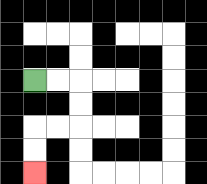{'start': '[1, 3]', 'end': '[1, 7]', 'path_directions': 'R,R,D,D,L,L,D,D', 'path_coordinates': '[[1, 3], [2, 3], [3, 3], [3, 4], [3, 5], [2, 5], [1, 5], [1, 6], [1, 7]]'}